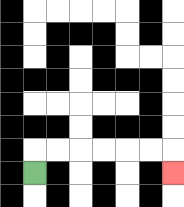{'start': '[1, 7]', 'end': '[7, 7]', 'path_directions': 'U,R,R,R,R,R,R,D', 'path_coordinates': '[[1, 7], [1, 6], [2, 6], [3, 6], [4, 6], [5, 6], [6, 6], [7, 6], [7, 7]]'}